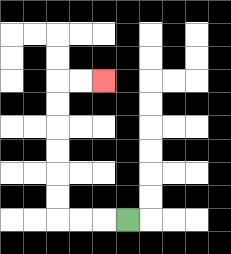{'start': '[5, 9]', 'end': '[4, 3]', 'path_directions': 'L,L,L,U,U,U,U,U,U,R,R', 'path_coordinates': '[[5, 9], [4, 9], [3, 9], [2, 9], [2, 8], [2, 7], [2, 6], [2, 5], [2, 4], [2, 3], [3, 3], [4, 3]]'}